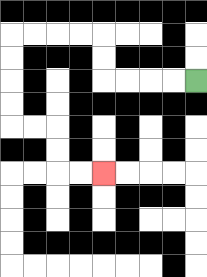{'start': '[8, 3]', 'end': '[4, 7]', 'path_directions': 'L,L,L,L,U,U,L,L,L,L,D,D,D,D,R,R,D,D,R,R', 'path_coordinates': '[[8, 3], [7, 3], [6, 3], [5, 3], [4, 3], [4, 2], [4, 1], [3, 1], [2, 1], [1, 1], [0, 1], [0, 2], [0, 3], [0, 4], [0, 5], [1, 5], [2, 5], [2, 6], [2, 7], [3, 7], [4, 7]]'}